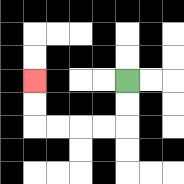{'start': '[5, 3]', 'end': '[1, 3]', 'path_directions': 'D,D,L,L,L,L,U,U', 'path_coordinates': '[[5, 3], [5, 4], [5, 5], [4, 5], [3, 5], [2, 5], [1, 5], [1, 4], [1, 3]]'}